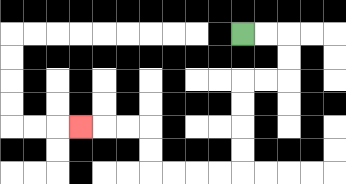{'start': '[10, 1]', 'end': '[3, 5]', 'path_directions': 'R,R,D,D,L,L,D,D,D,D,L,L,L,L,U,U,L,L,L', 'path_coordinates': '[[10, 1], [11, 1], [12, 1], [12, 2], [12, 3], [11, 3], [10, 3], [10, 4], [10, 5], [10, 6], [10, 7], [9, 7], [8, 7], [7, 7], [6, 7], [6, 6], [6, 5], [5, 5], [4, 5], [3, 5]]'}